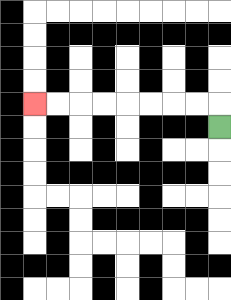{'start': '[9, 5]', 'end': '[1, 4]', 'path_directions': 'U,L,L,L,L,L,L,L,L', 'path_coordinates': '[[9, 5], [9, 4], [8, 4], [7, 4], [6, 4], [5, 4], [4, 4], [3, 4], [2, 4], [1, 4]]'}